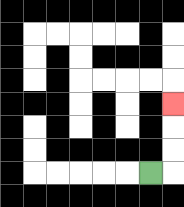{'start': '[6, 7]', 'end': '[7, 4]', 'path_directions': 'R,U,U,U', 'path_coordinates': '[[6, 7], [7, 7], [7, 6], [7, 5], [7, 4]]'}